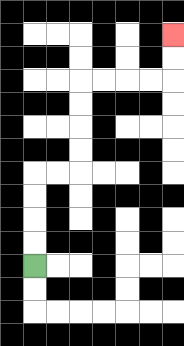{'start': '[1, 11]', 'end': '[7, 1]', 'path_directions': 'U,U,U,U,R,R,U,U,U,U,R,R,R,R,U,U', 'path_coordinates': '[[1, 11], [1, 10], [1, 9], [1, 8], [1, 7], [2, 7], [3, 7], [3, 6], [3, 5], [3, 4], [3, 3], [4, 3], [5, 3], [6, 3], [7, 3], [7, 2], [7, 1]]'}